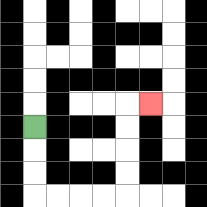{'start': '[1, 5]', 'end': '[6, 4]', 'path_directions': 'D,D,D,R,R,R,R,U,U,U,U,R', 'path_coordinates': '[[1, 5], [1, 6], [1, 7], [1, 8], [2, 8], [3, 8], [4, 8], [5, 8], [5, 7], [5, 6], [5, 5], [5, 4], [6, 4]]'}